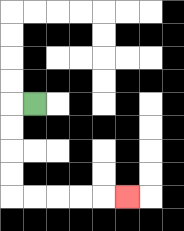{'start': '[1, 4]', 'end': '[5, 8]', 'path_directions': 'L,D,D,D,D,R,R,R,R,R', 'path_coordinates': '[[1, 4], [0, 4], [0, 5], [0, 6], [0, 7], [0, 8], [1, 8], [2, 8], [3, 8], [4, 8], [5, 8]]'}